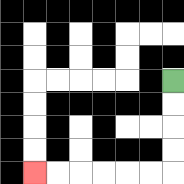{'start': '[7, 3]', 'end': '[1, 7]', 'path_directions': 'D,D,D,D,L,L,L,L,L,L', 'path_coordinates': '[[7, 3], [7, 4], [7, 5], [7, 6], [7, 7], [6, 7], [5, 7], [4, 7], [3, 7], [2, 7], [1, 7]]'}